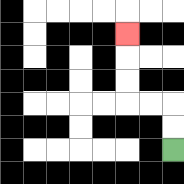{'start': '[7, 6]', 'end': '[5, 1]', 'path_directions': 'U,U,L,L,U,U,U', 'path_coordinates': '[[7, 6], [7, 5], [7, 4], [6, 4], [5, 4], [5, 3], [5, 2], [5, 1]]'}